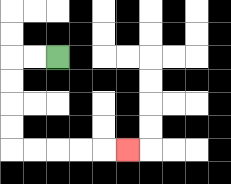{'start': '[2, 2]', 'end': '[5, 6]', 'path_directions': 'L,L,D,D,D,D,R,R,R,R,R', 'path_coordinates': '[[2, 2], [1, 2], [0, 2], [0, 3], [0, 4], [0, 5], [0, 6], [1, 6], [2, 6], [3, 6], [4, 6], [5, 6]]'}